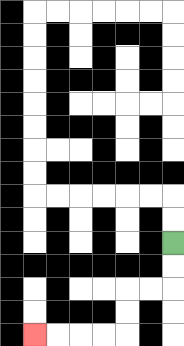{'start': '[7, 10]', 'end': '[1, 14]', 'path_directions': 'D,D,L,L,D,D,L,L,L,L', 'path_coordinates': '[[7, 10], [7, 11], [7, 12], [6, 12], [5, 12], [5, 13], [5, 14], [4, 14], [3, 14], [2, 14], [1, 14]]'}